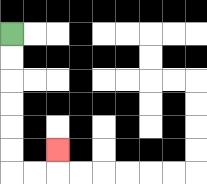{'start': '[0, 1]', 'end': '[2, 6]', 'path_directions': 'D,D,D,D,D,D,R,R,U', 'path_coordinates': '[[0, 1], [0, 2], [0, 3], [0, 4], [0, 5], [0, 6], [0, 7], [1, 7], [2, 7], [2, 6]]'}